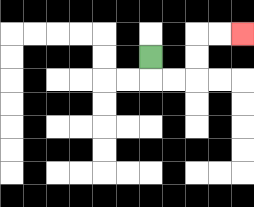{'start': '[6, 2]', 'end': '[10, 1]', 'path_directions': 'D,R,R,U,U,R,R', 'path_coordinates': '[[6, 2], [6, 3], [7, 3], [8, 3], [8, 2], [8, 1], [9, 1], [10, 1]]'}